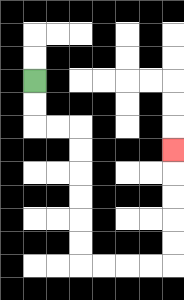{'start': '[1, 3]', 'end': '[7, 6]', 'path_directions': 'D,D,R,R,D,D,D,D,D,D,R,R,R,R,U,U,U,U,U', 'path_coordinates': '[[1, 3], [1, 4], [1, 5], [2, 5], [3, 5], [3, 6], [3, 7], [3, 8], [3, 9], [3, 10], [3, 11], [4, 11], [5, 11], [6, 11], [7, 11], [7, 10], [7, 9], [7, 8], [7, 7], [7, 6]]'}